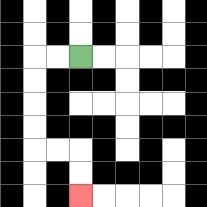{'start': '[3, 2]', 'end': '[3, 8]', 'path_directions': 'L,L,D,D,D,D,R,R,D,D', 'path_coordinates': '[[3, 2], [2, 2], [1, 2], [1, 3], [1, 4], [1, 5], [1, 6], [2, 6], [3, 6], [3, 7], [3, 8]]'}